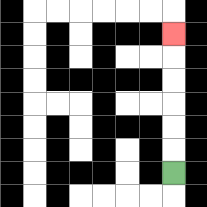{'start': '[7, 7]', 'end': '[7, 1]', 'path_directions': 'U,U,U,U,U,U', 'path_coordinates': '[[7, 7], [7, 6], [7, 5], [7, 4], [7, 3], [7, 2], [7, 1]]'}